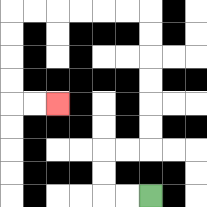{'start': '[6, 8]', 'end': '[2, 4]', 'path_directions': 'L,L,U,U,R,R,U,U,U,U,U,U,L,L,L,L,L,L,D,D,D,D,R,R', 'path_coordinates': '[[6, 8], [5, 8], [4, 8], [4, 7], [4, 6], [5, 6], [6, 6], [6, 5], [6, 4], [6, 3], [6, 2], [6, 1], [6, 0], [5, 0], [4, 0], [3, 0], [2, 0], [1, 0], [0, 0], [0, 1], [0, 2], [0, 3], [0, 4], [1, 4], [2, 4]]'}